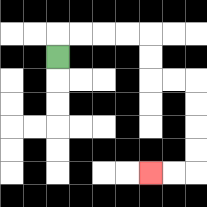{'start': '[2, 2]', 'end': '[6, 7]', 'path_directions': 'U,R,R,R,R,D,D,R,R,D,D,D,D,L,L', 'path_coordinates': '[[2, 2], [2, 1], [3, 1], [4, 1], [5, 1], [6, 1], [6, 2], [6, 3], [7, 3], [8, 3], [8, 4], [8, 5], [8, 6], [8, 7], [7, 7], [6, 7]]'}